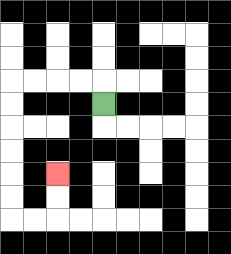{'start': '[4, 4]', 'end': '[2, 7]', 'path_directions': 'U,L,L,L,L,D,D,D,D,D,D,R,R,U,U', 'path_coordinates': '[[4, 4], [4, 3], [3, 3], [2, 3], [1, 3], [0, 3], [0, 4], [0, 5], [0, 6], [0, 7], [0, 8], [0, 9], [1, 9], [2, 9], [2, 8], [2, 7]]'}